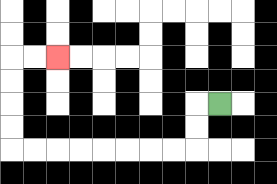{'start': '[9, 4]', 'end': '[2, 2]', 'path_directions': 'L,D,D,L,L,L,L,L,L,L,L,U,U,U,U,R,R', 'path_coordinates': '[[9, 4], [8, 4], [8, 5], [8, 6], [7, 6], [6, 6], [5, 6], [4, 6], [3, 6], [2, 6], [1, 6], [0, 6], [0, 5], [0, 4], [0, 3], [0, 2], [1, 2], [2, 2]]'}